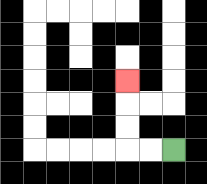{'start': '[7, 6]', 'end': '[5, 3]', 'path_directions': 'L,L,U,U,U', 'path_coordinates': '[[7, 6], [6, 6], [5, 6], [5, 5], [5, 4], [5, 3]]'}